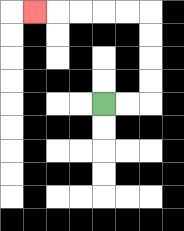{'start': '[4, 4]', 'end': '[1, 0]', 'path_directions': 'R,R,U,U,U,U,L,L,L,L,L', 'path_coordinates': '[[4, 4], [5, 4], [6, 4], [6, 3], [6, 2], [6, 1], [6, 0], [5, 0], [4, 0], [3, 0], [2, 0], [1, 0]]'}